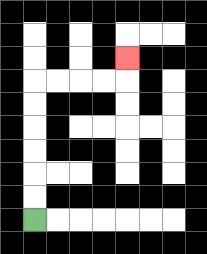{'start': '[1, 9]', 'end': '[5, 2]', 'path_directions': 'U,U,U,U,U,U,R,R,R,R,U', 'path_coordinates': '[[1, 9], [1, 8], [1, 7], [1, 6], [1, 5], [1, 4], [1, 3], [2, 3], [3, 3], [4, 3], [5, 3], [5, 2]]'}